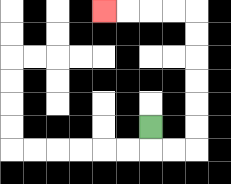{'start': '[6, 5]', 'end': '[4, 0]', 'path_directions': 'D,R,R,U,U,U,U,U,U,L,L,L,L', 'path_coordinates': '[[6, 5], [6, 6], [7, 6], [8, 6], [8, 5], [8, 4], [8, 3], [8, 2], [8, 1], [8, 0], [7, 0], [6, 0], [5, 0], [4, 0]]'}